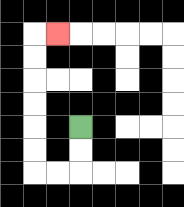{'start': '[3, 5]', 'end': '[2, 1]', 'path_directions': 'D,D,L,L,U,U,U,U,U,U,R', 'path_coordinates': '[[3, 5], [3, 6], [3, 7], [2, 7], [1, 7], [1, 6], [1, 5], [1, 4], [1, 3], [1, 2], [1, 1], [2, 1]]'}